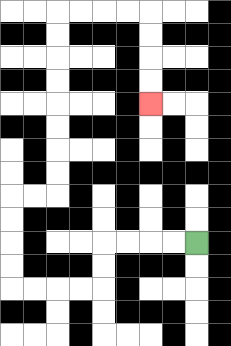{'start': '[8, 10]', 'end': '[6, 4]', 'path_directions': 'L,L,L,L,D,D,L,L,L,L,U,U,U,U,R,R,U,U,U,U,U,U,U,U,R,R,R,R,D,D,D,D', 'path_coordinates': '[[8, 10], [7, 10], [6, 10], [5, 10], [4, 10], [4, 11], [4, 12], [3, 12], [2, 12], [1, 12], [0, 12], [0, 11], [0, 10], [0, 9], [0, 8], [1, 8], [2, 8], [2, 7], [2, 6], [2, 5], [2, 4], [2, 3], [2, 2], [2, 1], [2, 0], [3, 0], [4, 0], [5, 0], [6, 0], [6, 1], [6, 2], [6, 3], [6, 4]]'}